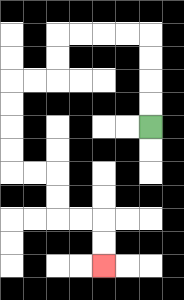{'start': '[6, 5]', 'end': '[4, 11]', 'path_directions': 'U,U,U,U,L,L,L,L,D,D,L,L,D,D,D,D,R,R,D,D,R,R,D,D', 'path_coordinates': '[[6, 5], [6, 4], [6, 3], [6, 2], [6, 1], [5, 1], [4, 1], [3, 1], [2, 1], [2, 2], [2, 3], [1, 3], [0, 3], [0, 4], [0, 5], [0, 6], [0, 7], [1, 7], [2, 7], [2, 8], [2, 9], [3, 9], [4, 9], [4, 10], [4, 11]]'}